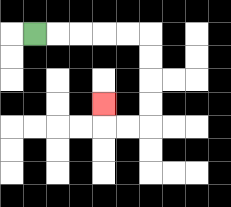{'start': '[1, 1]', 'end': '[4, 4]', 'path_directions': 'R,R,R,R,R,D,D,D,D,L,L,U', 'path_coordinates': '[[1, 1], [2, 1], [3, 1], [4, 1], [5, 1], [6, 1], [6, 2], [6, 3], [6, 4], [6, 5], [5, 5], [4, 5], [4, 4]]'}